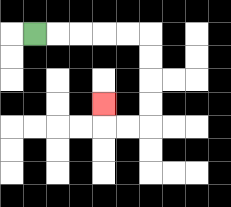{'start': '[1, 1]', 'end': '[4, 4]', 'path_directions': 'R,R,R,R,R,D,D,D,D,L,L,U', 'path_coordinates': '[[1, 1], [2, 1], [3, 1], [4, 1], [5, 1], [6, 1], [6, 2], [6, 3], [6, 4], [6, 5], [5, 5], [4, 5], [4, 4]]'}